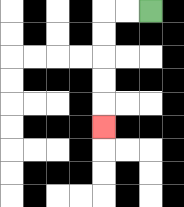{'start': '[6, 0]', 'end': '[4, 5]', 'path_directions': 'L,L,D,D,D,D,D', 'path_coordinates': '[[6, 0], [5, 0], [4, 0], [4, 1], [4, 2], [4, 3], [4, 4], [4, 5]]'}